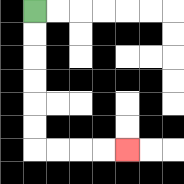{'start': '[1, 0]', 'end': '[5, 6]', 'path_directions': 'D,D,D,D,D,D,R,R,R,R', 'path_coordinates': '[[1, 0], [1, 1], [1, 2], [1, 3], [1, 4], [1, 5], [1, 6], [2, 6], [3, 6], [4, 6], [5, 6]]'}